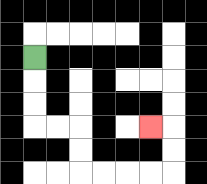{'start': '[1, 2]', 'end': '[6, 5]', 'path_directions': 'D,D,D,R,R,D,D,R,R,R,R,U,U,L', 'path_coordinates': '[[1, 2], [1, 3], [1, 4], [1, 5], [2, 5], [3, 5], [3, 6], [3, 7], [4, 7], [5, 7], [6, 7], [7, 7], [7, 6], [7, 5], [6, 5]]'}